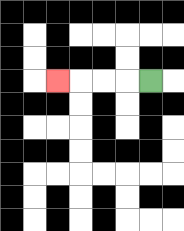{'start': '[6, 3]', 'end': '[2, 3]', 'path_directions': 'L,L,L,L', 'path_coordinates': '[[6, 3], [5, 3], [4, 3], [3, 3], [2, 3]]'}